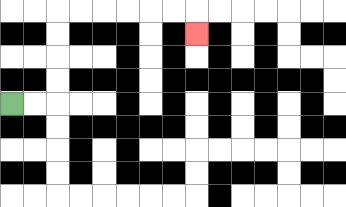{'start': '[0, 4]', 'end': '[8, 1]', 'path_directions': 'R,R,U,U,U,U,R,R,R,R,R,R,D', 'path_coordinates': '[[0, 4], [1, 4], [2, 4], [2, 3], [2, 2], [2, 1], [2, 0], [3, 0], [4, 0], [5, 0], [6, 0], [7, 0], [8, 0], [8, 1]]'}